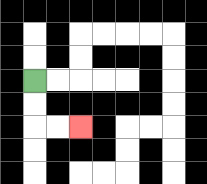{'start': '[1, 3]', 'end': '[3, 5]', 'path_directions': 'D,D,R,R', 'path_coordinates': '[[1, 3], [1, 4], [1, 5], [2, 5], [3, 5]]'}